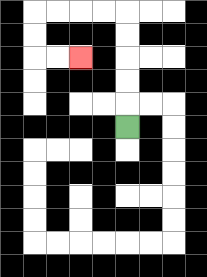{'start': '[5, 5]', 'end': '[3, 2]', 'path_directions': 'U,U,U,U,U,L,L,L,L,D,D,R,R', 'path_coordinates': '[[5, 5], [5, 4], [5, 3], [5, 2], [5, 1], [5, 0], [4, 0], [3, 0], [2, 0], [1, 0], [1, 1], [1, 2], [2, 2], [3, 2]]'}